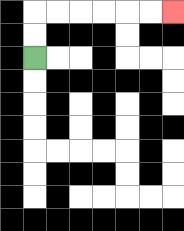{'start': '[1, 2]', 'end': '[7, 0]', 'path_directions': 'U,U,R,R,R,R,R,R', 'path_coordinates': '[[1, 2], [1, 1], [1, 0], [2, 0], [3, 0], [4, 0], [5, 0], [6, 0], [7, 0]]'}